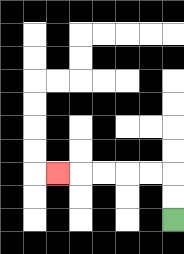{'start': '[7, 9]', 'end': '[2, 7]', 'path_directions': 'U,U,L,L,L,L,L', 'path_coordinates': '[[7, 9], [7, 8], [7, 7], [6, 7], [5, 7], [4, 7], [3, 7], [2, 7]]'}